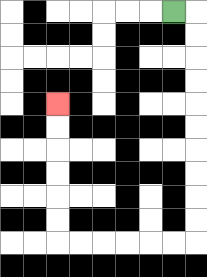{'start': '[7, 0]', 'end': '[2, 4]', 'path_directions': 'R,D,D,D,D,D,D,D,D,D,D,L,L,L,L,L,L,U,U,U,U,U,U', 'path_coordinates': '[[7, 0], [8, 0], [8, 1], [8, 2], [8, 3], [8, 4], [8, 5], [8, 6], [8, 7], [8, 8], [8, 9], [8, 10], [7, 10], [6, 10], [5, 10], [4, 10], [3, 10], [2, 10], [2, 9], [2, 8], [2, 7], [2, 6], [2, 5], [2, 4]]'}